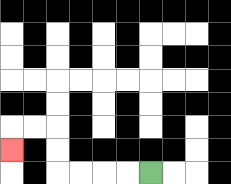{'start': '[6, 7]', 'end': '[0, 6]', 'path_directions': 'L,L,L,L,U,U,L,L,D', 'path_coordinates': '[[6, 7], [5, 7], [4, 7], [3, 7], [2, 7], [2, 6], [2, 5], [1, 5], [0, 5], [0, 6]]'}